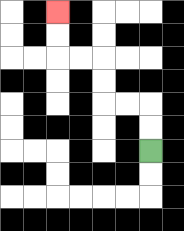{'start': '[6, 6]', 'end': '[2, 0]', 'path_directions': 'U,U,L,L,U,U,L,L,U,U', 'path_coordinates': '[[6, 6], [6, 5], [6, 4], [5, 4], [4, 4], [4, 3], [4, 2], [3, 2], [2, 2], [2, 1], [2, 0]]'}